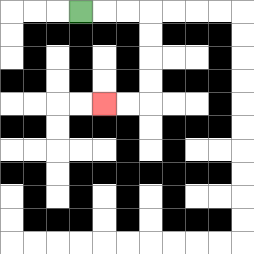{'start': '[3, 0]', 'end': '[4, 4]', 'path_directions': 'R,R,R,D,D,D,D,L,L', 'path_coordinates': '[[3, 0], [4, 0], [5, 0], [6, 0], [6, 1], [6, 2], [6, 3], [6, 4], [5, 4], [4, 4]]'}